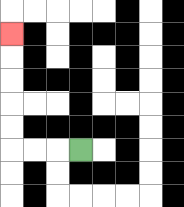{'start': '[3, 6]', 'end': '[0, 1]', 'path_directions': 'L,L,L,U,U,U,U,U', 'path_coordinates': '[[3, 6], [2, 6], [1, 6], [0, 6], [0, 5], [0, 4], [0, 3], [0, 2], [0, 1]]'}